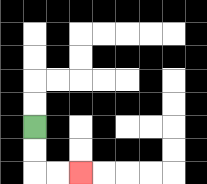{'start': '[1, 5]', 'end': '[3, 7]', 'path_directions': 'D,D,R,R', 'path_coordinates': '[[1, 5], [1, 6], [1, 7], [2, 7], [3, 7]]'}